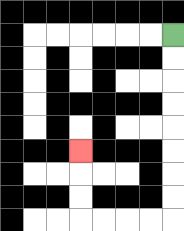{'start': '[7, 1]', 'end': '[3, 6]', 'path_directions': 'D,D,D,D,D,D,D,D,L,L,L,L,U,U,U', 'path_coordinates': '[[7, 1], [7, 2], [7, 3], [7, 4], [7, 5], [7, 6], [7, 7], [7, 8], [7, 9], [6, 9], [5, 9], [4, 9], [3, 9], [3, 8], [3, 7], [3, 6]]'}